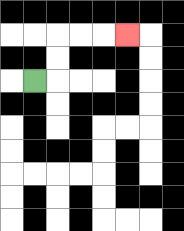{'start': '[1, 3]', 'end': '[5, 1]', 'path_directions': 'R,U,U,R,R,R', 'path_coordinates': '[[1, 3], [2, 3], [2, 2], [2, 1], [3, 1], [4, 1], [5, 1]]'}